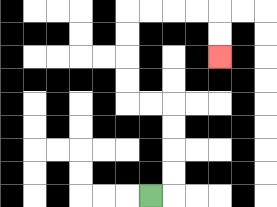{'start': '[6, 8]', 'end': '[9, 2]', 'path_directions': 'R,U,U,U,U,L,L,U,U,U,U,R,R,R,R,D,D', 'path_coordinates': '[[6, 8], [7, 8], [7, 7], [7, 6], [7, 5], [7, 4], [6, 4], [5, 4], [5, 3], [5, 2], [5, 1], [5, 0], [6, 0], [7, 0], [8, 0], [9, 0], [9, 1], [9, 2]]'}